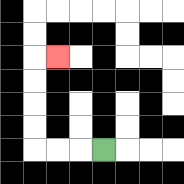{'start': '[4, 6]', 'end': '[2, 2]', 'path_directions': 'L,L,L,U,U,U,U,R', 'path_coordinates': '[[4, 6], [3, 6], [2, 6], [1, 6], [1, 5], [1, 4], [1, 3], [1, 2], [2, 2]]'}